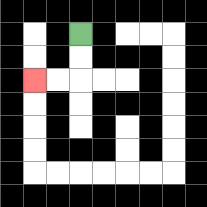{'start': '[3, 1]', 'end': '[1, 3]', 'path_directions': 'D,D,L,L', 'path_coordinates': '[[3, 1], [3, 2], [3, 3], [2, 3], [1, 3]]'}